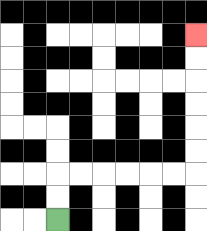{'start': '[2, 9]', 'end': '[8, 1]', 'path_directions': 'U,U,R,R,R,R,R,R,U,U,U,U,U,U', 'path_coordinates': '[[2, 9], [2, 8], [2, 7], [3, 7], [4, 7], [5, 7], [6, 7], [7, 7], [8, 7], [8, 6], [8, 5], [8, 4], [8, 3], [8, 2], [8, 1]]'}